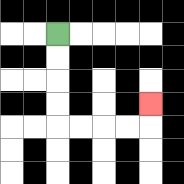{'start': '[2, 1]', 'end': '[6, 4]', 'path_directions': 'D,D,D,D,R,R,R,R,U', 'path_coordinates': '[[2, 1], [2, 2], [2, 3], [2, 4], [2, 5], [3, 5], [4, 5], [5, 5], [6, 5], [6, 4]]'}